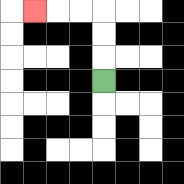{'start': '[4, 3]', 'end': '[1, 0]', 'path_directions': 'U,U,U,L,L,L', 'path_coordinates': '[[4, 3], [4, 2], [4, 1], [4, 0], [3, 0], [2, 0], [1, 0]]'}